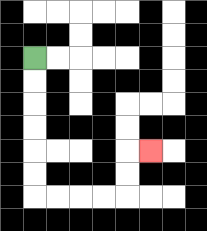{'start': '[1, 2]', 'end': '[6, 6]', 'path_directions': 'D,D,D,D,D,D,R,R,R,R,U,U,R', 'path_coordinates': '[[1, 2], [1, 3], [1, 4], [1, 5], [1, 6], [1, 7], [1, 8], [2, 8], [3, 8], [4, 8], [5, 8], [5, 7], [5, 6], [6, 6]]'}